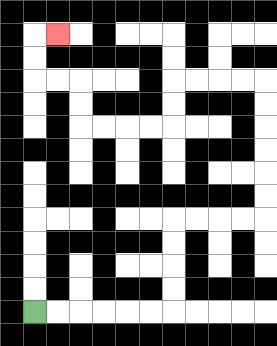{'start': '[1, 13]', 'end': '[2, 1]', 'path_directions': 'R,R,R,R,R,R,U,U,U,U,R,R,R,R,U,U,U,U,U,U,L,L,L,L,D,D,L,L,L,L,U,U,L,L,U,U,R', 'path_coordinates': '[[1, 13], [2, 13], [3, 13], [4, 13], [5, 13], [6, 13], [7, 13], [7, 12], [7, 11], [7, 10], [7, 9], [8, 9], [9, 9], [10, 9], [11, 9], [11, 8], [11, 7], [11, 6], [11, 5], [11, 4], [11, 3], [10, 3], [9, 3], [8, 3], [7, 3], [7, 4], [7, 5], [6, 5], [5, 5], [4, 5], [3, 5], [3, 4], [3, 3], [2, 3], [1, 3], [1, 2], [1, 1], [2, 1]]'}